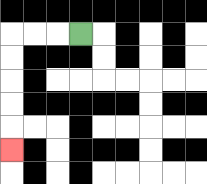{'start': '[3, 1]', 'end': '[0, 6]', 'path_directions': 'L,L,L,D,D,D,D,D', 'path_coordinates': '[[3, 1], [2, 1], [1, 1], [0, 1], [0, 2], [0, 3], [0, 4], [0, 5], [0, 6]]'}